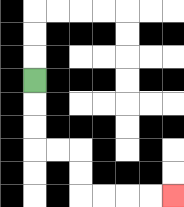{'start': '[1, 3]', 'end': '[7, 8]', 'path_directions': 'D,D,D,R,R,D,D,R,R,R,R', 'path_coordinates': '[[1, 3], [1, 4], [1, 5], [1, 6], [2, 6], [3, 6], [3, 7], [3, 8], [4, 8], [5, 8], [6, 8], [7, 8]]'}